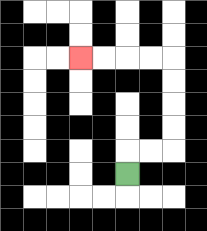{'start': '[5, 7]', 'end': '[3, 2]', 'path_directions': 'U,R,R,U,U,U,U,L,L,L,L', 'path_coordinates': '[[5, 7], [5, 6], [6, 6], [7, 6], [7, 5], [7, 4], [7, 3], [7, 2], [6, 2], [5, 2], [4, 2], [3, 2]]'}